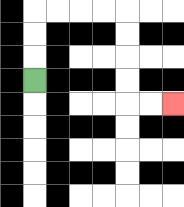{'start': '[1, 3]', 'end': '[7, 4]', 'path_directions': 'U,U,U,R,R,R,R,D,D,D,D,R,R', 'path_coordinates': '[[1, 3], [1, 2], [1, 1], [1, 0], [2, 0], [3, 0], [4, 0], [5, 0], [5, 1], [5, 2], [5, 3], [5, 4], [6, 4], [7, 4]]'}